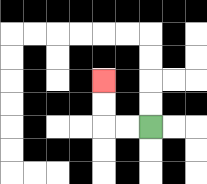{'start': '[6, 5]', 'end': '[4, 3]', 'path_directions': 'L,L,U,U', 'path_coordinates': '[[6, 5], [5, 5], [4, 5], [4, 4], [4, 3]]'}